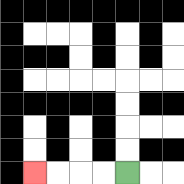{'start': '[5, 7]', 'end': '[1, 7]', 'path_directions': 'L,L,L,L', 'path_coordinates': '[[5, 7], [4, 7], [3, 7], [2, 7], [1, 7]]'}